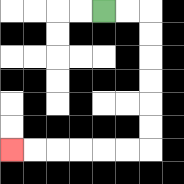{'start': '[4, 0]', 'end': '[0, 6]', 'path_directions': 'R,R,D,D,D,D,D,D,L,L,L,L,L,L', 'path_coordinates': '[[4, 0], [5, 0], [6, 0], [6, 1], [6, 2], [6, 3], [6, 4], [6, 5], [6, 6], [5, 6], [4, 6], [3, 6], [2, 6], [1, 6], [0, 6]]'}